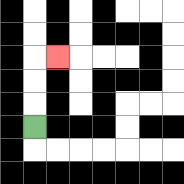{'start': '[1, 5]', 'end': '[2, 2]', 'path_directions': 'U,U,U,R', 'path_coordinates': '[[1, 5], [1, 4], [1, 3], [1, 2], [2, 2]]'}